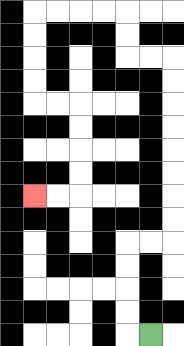{'start': '[6, 14]', 'end': '[1, 8]', 'path_directions': 'L,U,U,U,U,R,R,U,U,U,U,U,U,U,U,L,L,U,U,L,L,L,L,D,D,D,D,R,R,D,D,D,D,L,L', 'path_coordinates': '[[6, 14], [5, 14], [5, 13], [5, 12], [5, 11], [5, 10], [6, 10], [7, 10], [7, 9], [7, 8], [7, 7], [7, 6], [7, 5], [7, 4], [7, 3], [7, 2], [6, 2], [5, 2], [5, 1], [5, 0], [4, 0], [3, 0], [2, 0], [1, 0], [1, 1], [1, 2], [1, 3], [1, 4], [2, 4], [3, 4], [3, 5], [3, 6], [3, 7], [3, 8], [2, 8], [1, 8]]'}